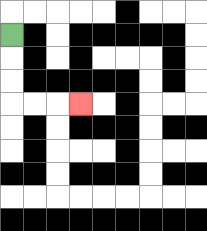{'start': '[0, 1]', 'end': '[3, 4]', 'path_directions': 'D,D,D,R,R,R', 'path_coordinates': '[[0, 1], [0, 2], [0, 3], [0, 4], [1, 4], [2, 4], [3, 4]]'}